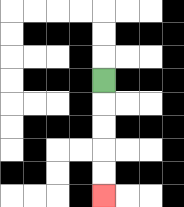{'start': '[4, 3]', 'end': '[4, 8]', 'path_directions': 'D,D,D,D,D', 'path_coordinates': '[[4, 3], [4, 4], [4, 5], [4, 6], [4, 7], [4, 8]]'}